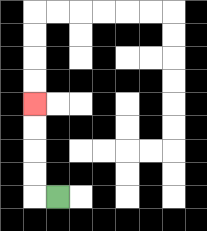{'start': '[2, 8]', 'end': '[1, 4]', 'path_directions': 'L,U,U,U,U', 'path_coordinates': '[[2, 8], [1, 8], [1, 7], [1, 6], [1, 5], [1, 4]]'}